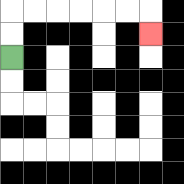{'start': '[0, 2]', 'end': '[6, 1]', 'path_directions': 'U,U,R,R,R,R,R,R,D', 'path_coordinates': '[[0, 2], [0, 1], [0, 0], [1, 0], [2, 0], [3, 0], [4, 0], [5, 0], [6, 0], [6, 1]]'}